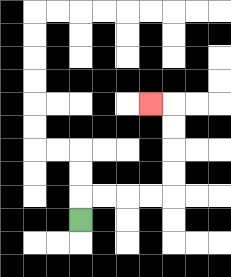{'start': '[3, 9]', 'end': '[6, 4]', 'path_directions': 'U,R,R,R,R,U,U,U,U,L', 'path_coordinates': '[[3, 9], [3, 8], [4, 8], [5, 8], [6, 8], [7, 8], [7, 7], [7, 6], [7, 5], [7, 4], [6, 4]]'}